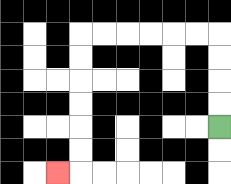{'start': '[9, 5]', 'end': '[2, 7]', 'path_directions': 'U,U,U,U,L,L,L,L,L,L,D,D,D,D,D,D,L', 'path_coordinates': '[[9, 5], [9, 4], [9, 3], [9, 2], [9, 1], [8, 1], [7, 1], [6, 1], [5, 1], [4, 1], [3, 1], [3, 2], [3, 3], [3, 4], [3, 5], [3, 6], [3, 7], [2, 7]]'}